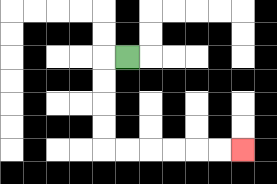{'start': '[5, 2]', 'end': '[10, 6]', 'path_directions': 'L,D,D,D,D,R,R,R,R,R,R', 'path_coordinates': '[[5, 2], [4, 2], [4, 3], [4, 4], [4, 5], [4, 6], [5, 6], [6, 6], [7, 6], [8, 6], [9, 6], [10, 6]]'}